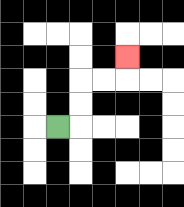{'start': '[2, 5]', 'end': '[5, 2]', 'path_directions': 'R,U,U,R,R,U', 'path_coordinates': '[[2, 5], [3, 5], [3, 4], [3, 3], [4, 3], [5, 3], [5, 2]]'}